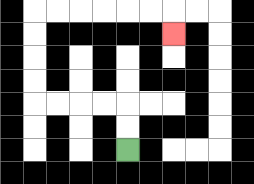{'start': '[5, 6]', 'end': '[7, 1]', 'path_directions': 'U,U,L,L,L,L,U,U,U,U,R,R,R,R,R,R,D', 'path_coordinates': '[[5, 6], [5, 5], [5, 4], [4, 4], [3, 4], [2, 4], [1, 4], [1, 3], [1, 2], [1, 1], [1, 0], [2, 0], [3, 0], [4, 0], [5, 0], [6, 0], [7, 0], [7, 1]]'}